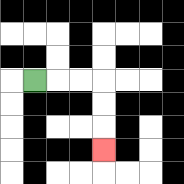{'start': '[1, 3]', 'end': '[4, 6]', 'path_directions': 'R,R,R,D,D,D', 'path_coordinates': '[[1, 3], [2, 3], [3, 3], [4, 3], [4, 4], [4, 5], [4, 6]]'}